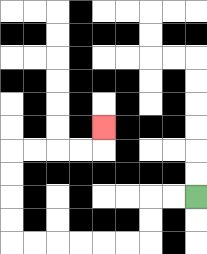{'start': '[8, 8]', 'end': '[4, 5]', 'path_directions': 'L,L,D,D,L,L,L,L,L,L,U,U,U,U,R,R,R,R,U', 'path_coordinates': '[[8, 8], [7, 8], [6, 8], [6, 9], [6, 10], [5, 10], [4, 10], [3, 10], [2, 10], [1, 10], [0, 10], [0, 9], [0, 8], [0, 7], [0, 6], [1, 6], [2, 6], [3, 6], [4, 6], [4, 5]]'}